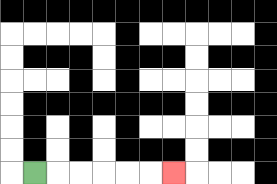{'start': '[1, 7]', 'end': '[7, 7]', 'path_directions': 'R,R,R,R,R,R', 'path_coordinates': '[[1, 7], [2, 7], [3, 7], [4, 7], [5, 7], [6, 7], [7, 7]]'}